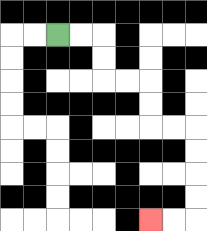{'start': '[2, 1]', 'end': '[6, 9]', 'path_directions': 'R,R,D,D,R,R,D,D,R,R,D,D,D,D,L,L', 'path_coordinates': '[[2, 1], [3, 1], [4, 1], [4, 2], [4, 3], [5, 3], [6, 3], [6, 4], [6, 5], [7, 5], [8, 5], [8, 6], [8, 7], [8, 8], [8, 9], [7, 9], [6, 9]]'}